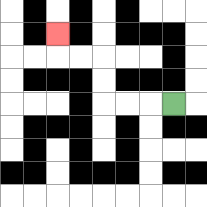{'start': '[7, 4]', 'end': '[2, 1]', 'path_directions': 'L,L,L,U,U,L,L,U', 'path_coordinates': '[[7, 4], [6, 4], [5, 4], [4, 4], [4, 3], [4, 2], [3, 2], [2, 2], [2, 1]]'}